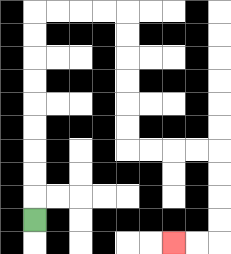{'start': '[1, 9]', 'end': '[7, 10]', 'path_directions': 'U,U,U,U,U,U,U,U,U,R,R,R,R,D,D,D,D,D,D,R,R,R,R,D,D,D,D,L,L', 'path_coordinates': '[[1, 9], [1, 8], [1, 7], [1, 6], [1, 5], [1, 4], [1, 3], [1, 2], [1, 1], [1, 0], [2, 0], [3, 0], [4, 0], [5, 0], [5, 1], [5, 2], [5, 3], [5, 4], [5, 5], [5, 6], [6, 6], [7, 6], [8, 6], [9, 6], [9, 7], [9, 8], [9, 9], [9, 10], [8, 10], [7, 10]]'}